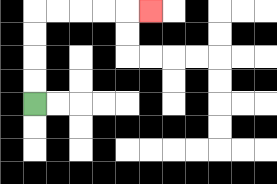{'start': '[1, 4]', 'end': '[6, 0]', 'path_directions': 'U,U,U,U,R,R,R,R,R', 'path_coordinates': '[[1, 4], [1, 3], [1, 2], [1, 1], [1, 0], [2, 0], [3, 0], [4, 0], [5, 0], [6, 0]]'}